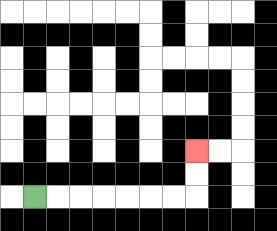{'start': '[1, 8]', 'end': '[8, 6]', 'path_directions': 'R,R,R,R,R,R,R,U,U', 'path_coordinates': '[[1, 8], [2, 8], [3, 8], [4, 8], [5, 8], [6, 8], [7, 8], [8, 8], [8, 7], [8, 6]]'}